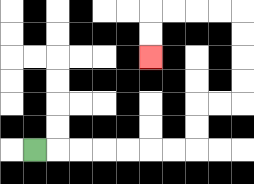{'start': '[1, 6]', 'end': '[6, 2]', 'path_directions': 'R,R,R,R,R,R,R,U,U,R,R,U,U,U,U,L,L,L,L,D,D', 'path_coordinates': '[[1, 6], [2, 6], [3, 6], [4, 6], [5, 6], [6, 6], [7, 6], [8, 6], [8, 5], [8, 4], [9, 4], [10, 4], [10, 3], [10, 2], [10, 1], [10, 0], [9, 0], [8, 0], [7, 0], [6, 0], [6, 1], [6, 2]]'}